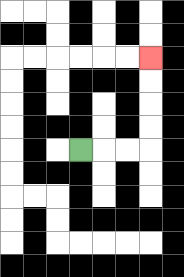{'start': '[3, 6]', 'end': '[6, 2]', 'path_directions': 'R,R,R,U,U,U,U', 'path_coordinates': '[[3, 6], [4, 6], [5, 6], [6, 6], [6, 5], [6, 4], [6, 3], [6, 2]]'}